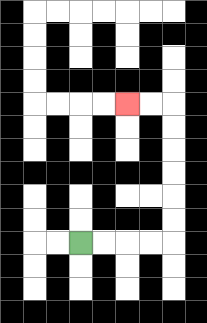{'start': '[3, 10]', 'end': '[5, 4]', 'path_directions': 'R,R,R,R,U,U,U,U,U,U,L,L', 'path_coordinates': '[[3, 10], [4, 10], [5, 10], [6, 10], [7, 10], [7, 9], [7, 8], [7, 7], [7, 6], [7, 5], [7, 4], [6, 4], [5, 4]]'}